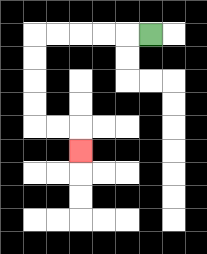{'start': '[6, 1]', 'end': '[3, 6]', 'path_directions': 'L,L,L,L,L,D,D,D,D,R,R,D', 'path_coordinates': '[[6, 1], [5, 1], [4, 1], [3, 1], [2, 1], [1, 1], [1, 2], [1, 3], [1, 4], [1, 5], [2, 5], [3, 5], [3, 6]]'}